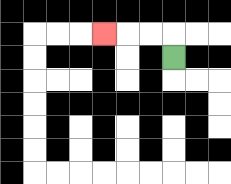{'start': '[7, 2]', 'end': '[4, 1]', 'path_directions': 'U,L,L,L', 'path_coordinates': '[[7, 2], [7, 1], [6, 1], [5, 1], [4, 1]]'}